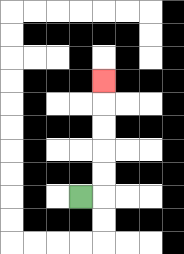{'start': '[3, 8]', 'end': '[4, 3]', 'path_directions': 'R,U,U,U,U,U', 'path_coordinates': '[[3, 8], [4, 8], [4, 7], [4, 6], [4, 5], [4, 4], [4, 3]]'}